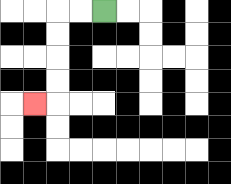{'start': '[4, 0]', 'end': '[1, 4]', 'path_directions': 'L,L,D,D,D,D,L', 'path_coordinates': '[[4, 0], [3, 0], [2, 0], [2, 1], [2, 2], [2, 3], [2, 4], [1, 4]]'}